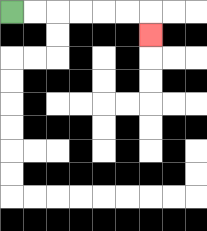{'start': '[0, 0]', 'end': '[6, 1]', 'path_directions': 'R,R,R,R,R,R,D', 'path_coordinates': '[[0, 0], [1, 0], [2, 0], [3, 0], [4, 0], [5, 0], [6, 0], [6, 1]]'}